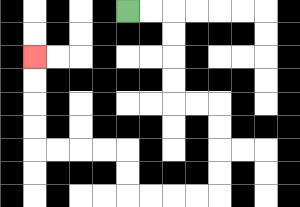{'start': '[5, 0]', 'end': '[1, 2]', 'path_directions': 'R,R,D,D,D,D,R,R,D,D,D,D,L,L,L,L,U,U,L,L,L,L,U,U,U,U', 'path_coordinates': '[[5, 0], [6, 0], [7, 0], [7, 1], [7, 2], [7, 3], [7, 4], [8, 4], [9, 4], [9, 5], [9, 6], [9, 7], [9, 8], [8, 8], [7, 8], [6, 8], [5, 8], [5, 7], [5, 6], [4, 6], [3, 6], [2, 6], [1, 6], [1, 5], [1, 4], [1, 3], [1, 2]]'}